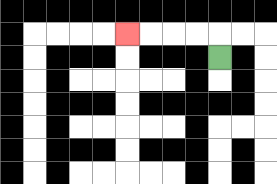{'start': '[9, 2]', 'end': '[5, 1]', 'path_directions': 'U,L,L,L,L', 'path_coordinates': '[[9, 2], [9, 1], [8, 1], [7, 1], [6, 1], [5, 1]]'}